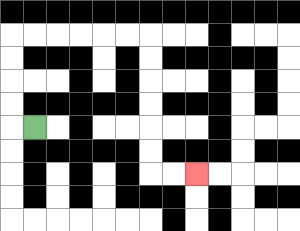{'start': '[1, 5]', 'end': '[8, 7]', 'path_directions': 'L,U,U,U,U,R,R,R,R,R,R,D,D,D,D,D,D,R,R', 'path_coordinates': '[[1, 5], [0, 5], [0, 4], [0, 3], [0, 2], [0, 1], [1, 1], [2, 1], [3, 1], [4, 1], [5, 1], [6, 1], [6, 2], [6, 3], [6, 4], [6, 5], [6, 6], [6, 7], [7, 7], [8, 7]]'}